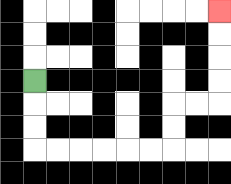{'start': '[1, 3]', 'end': '[9, 0]', 'path_directions': 'D,D,D,R,R,R,R,R,R,U,U,R,R,U,U,U,U', 'path_coordinates': '[[1, 3], [1, 4], [1, 5], [1, 6], [2, 6], [3, 6], [4, 6], [5, 6], [6, 6], [7, 6], [7, 5], [7, 4], [8, 4], [9, 4], [9, 3], [9, 2], [9, 1], [9, 0]]'}